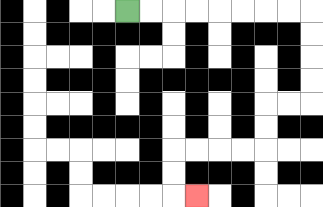{'start': '[5, 0]', 'end': '[8, 8]', 'path_directions': 'R,R,R,R,R,R,R,R,D,D,D,D,L,L,D,D,L,L,L,L,D,D,R', 'path_coordinates': '[[5, 0], [6, 0], [7, 0], [8, 0], [9, 0], [10, 0], [11, 0], [12, 0], [13, 0], [13, 1], [13, 2], [13, 3], [13, 4], [12, 4], [11, 4], [11, 5], [11, 6], [10, 6], [9, 6], [8, 6], [7, 6], [7, 7], [7, 8], [8, 8]]'}